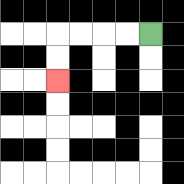{'start': '[6, 1]', 'end': '[2, 3]', 'path_directions': 'L,L,L,L,D,D', 'path_coordinates': '[[6, 1], [5, 1], [4, 1], [3, 1], [2, 1], [2, 2], [2, 3]]'}